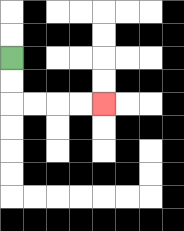{'start': '[0, 2]', 'end': '[4, 4]', 'path_directions': 'D,D,R,R,R,R', 'path_coordinates': '[[0, 2], [0, 3], [0, 4], [1, 4], [2, 4], [3, 4], [4, 4]]'}